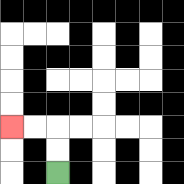{'start': '[2, 7]', 'end': '[0, 5]', 'path_directions': 'U,U,L,L', 'path_coordinates': '[[2, 7], [2, 6], [2, 5], [1, 5], [0, 5]]'}